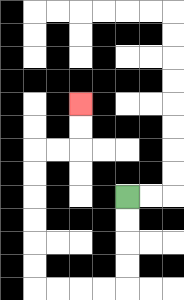{'start': '[5, 8]', 'end': '[3, 4]', 'path_directions': 'D,D,D,D,L,L,L,L,U,U,U,U,U,U,R,R,U,U', 'path_coordinates': '[[5, 8], [5, 9], [5, 10], [5, 11], [5, 12], [4, 12], [3, 12], [2, 12], [1, 12], [1, 11], [1, 10], [1, 9], [1, 8], [1, 7], [1, 6], [2, 6], [3, 6], [3, 5], [3, 4]]'}